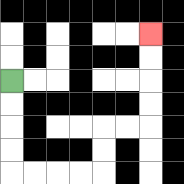{'start': '[0, 3]', 'end': '[6, 1]', 'path_directions': 'D,D,D,D,R,R,R,R,U,U,R,R,U,U,U,U', 'path_coordinates': '[[0, 3], [0, 4], [0, 5], [0, 6], [0, 7], [1, 7], [2, 7], [3, 7], [4, 7], [4, 6], [4, 5], [5, 5], [6, 5], [6, 4], [6, 3], [6, 2], [6, 1]]'}